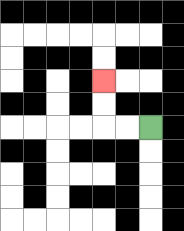{'start': '[6, 5]', 'end': '[4, 3]', 'path_directions': 'L,L,U,U', 'path_coordinates': '[[6, 5], [5, 5], [4, 5], [4, 4], [4, 3]]'}